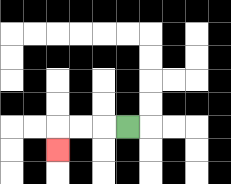{'start': '[5, 5]', 'end': '[2, 6]', 'path_directions': 'L,L,L,D', 'path_coordinates': '[[5, 5], [4, 5], [3, 5], [2, 5], [2, 6]]'}